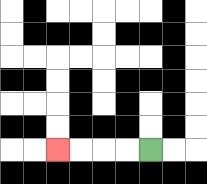{'start': '[6, 6]', 'end': '[2, 6]', 'path_directions': 'L,L,L,L', 'path_coordinates': '[[6, 6], [5, 6], [4, 6], [3, 6], [2, 6]]'}